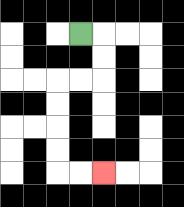{'start': '[3, 1]', 'end': '[4, 7]', 'path_directions': 'R,D,D,L,L,D,D,D,D,R,R', 'path_coordinates': '[[3, 1], [4, 1], [4, 2], [4, 3], [3, 3], [2, 3], [2, 4], [2, 5], [2, 6], [2, 7], [3, 7], [4, 7]]'}